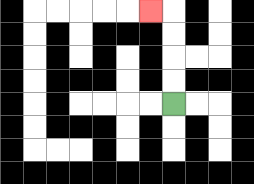{'start': '[7, 4]', 'end': '[6, 0]', 'path_directions': 'U,U,U,U,L', 'path_coordinates': '[[7, 4], [7, 3], [7, 2], [7, 1], [7, 0], [6, 0]]'}